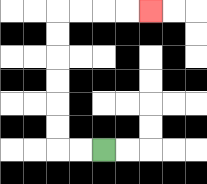{'start': '[4, 6]', 'end': '[6, 0]', 'path_directions': 'L,L,U,U,U,U,U,U,R,R,R,R', 'path_coordinates': '[[4, 6], [3, 6], [2, 6], [2, 5], [2, 4], [2, 3], [2, 2], [2, 1], [2, 0], [3, 0], [4, 0], [5, 0], [6, 0]]'}